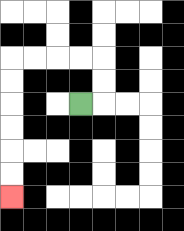{'start': '[3, 4]', 'end': '[0, 8]', 'path_directions': 'R,U,U,L,L,L,L,D,D,D,D,D,D', 'path_coordinates': '[[3, 4], [4, 4], [4, 3], [4, 2], [3, 2], [2, 2], [1, 2], [0, 2], [0, 3], [0, 4], [0, 5], [0, 6], [0, 7], [0, 8]]'}